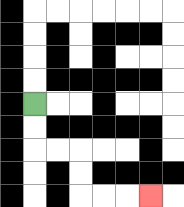{'start': '[1, 4]', 'end': '[6, 8]', 'path_directions': 'D,D,R,R,D,D,R,R,R', 'path_coordinates': '[[1, 4], [1, 5], [1, 6], [2, 6], [3, 6], [3, 7], [3, 8], [4, 8], [5, 8], [6, 8]]'}